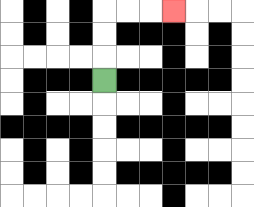{'start': '[4, 3]', 'end': '[7, 0]', 'path_directions': 'U,U,U,R,R,R', 'path_coordinates': '[[4, 3], [4, 2], [4, 1], [4, 0], [5, 0], [6, 0], [7, 0]]'}